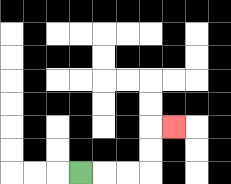{'start': '[3, 7]', 'end': '[7, 5]', 'path_directions': 'R,R,R,U,U,R', 'path_coordinates': '[[3, 7], [4, 7], [5, 7], [6, 7], [6, 6], [6, 5], [7, 5]]'}